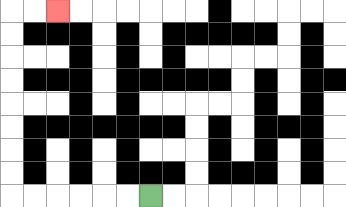{'start': '[6, 8]', 'end': '[2, 0]', 'path_directions': 'L,L,L,L,L,L,U,U,U,U,U,U,U,U,R,R', 'path_coordinates': '[[6, 8], [5, 8], [4, 8], [3, 8], [2, 8], [1, 8], [0, 8], [0, 7], [0, 6], [0, 5], [0, 4], [0, 3], [0, 2], [0, 1], [0, 0], [1, 0], [2, 0]]'}